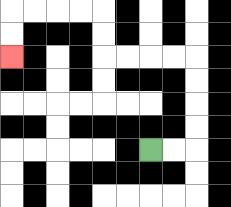{'start': '[6, 6]', 'end': '[0, 2]', 'path_directions': 'R,R,U,U,U,U,L,L,L,L,U,U,L,L,L,L,D,D', 'path_coordinates': '[[6, 6], [7, 6], [8, 6], [8, 5], [8, 4], [8, 3], [8, 2], [7, 2], [6, 2], [5, 2], [4, 2], [4, 1], [4, 0], [3, 0], [2, 0], [1, 0], [0, 0], [0, 1], [0, 2]]'}